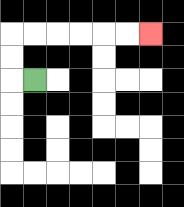{'start': '[1, 3]', 'end': '[6, 1]', 'path_directions': 'L,U,U,R,R,R,R,R,R', 'path_coordinates': '[[1, 3], [0, 3], [0, 2], [0, 1], [1, 1], [2, 1], [3, 1], [4, 1], [5, 1], [6, 1]]'}